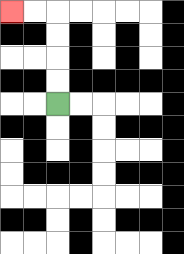{'start': '[2, 4]', 'end': '[0, 0]', 'path_directions': 'U,U,U,U,L,L', 'path_coordinates': '[[2, 4], [2, 3], [2, 2], [2, 1], [2, 0], [1, 0], [0, 0]]'}